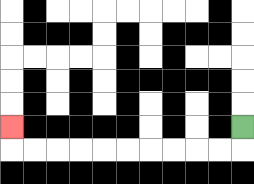{'start': '[10, 5]', 'end': '[0, 5]', 'path_directions': 'D,L,L,L,L,L,L,L,L,L,L,U', 'path_coordinates': '[[10, 5], [10, 6], [9, 6], [8, 6], [7, 6], [6, 6], [5, 6], [4, 6], [3, 6], [2, 6], [1, 6], [0, 6], [0, 5]]'}